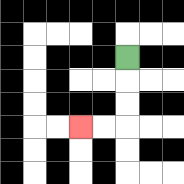{'start': '[5, 2]', 'end': '[3, 5]', 'path_directions': 'D,D,D,L,L', 'path_coordinates': '[[5, 2], [5, 3], [5, 4], [5, 5], [4, 5], [3, 5]]'}